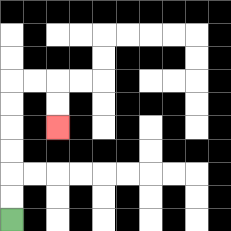{'start': '[0, 9]', 'end': '[2, 5]', 'path_directions': 'U,U,U,U,U,U,R,R,D,D', 'path_coordinates': '[[0, 9], [0, 8], [0, 7], [0, 6], [0, 5], [0, 4], [0, 3], [1, 3], [2, 3], [2, 4], [2, 5]]'}